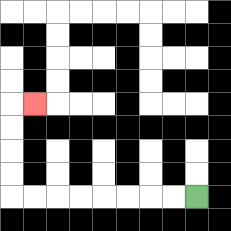{'start': '[8, 8]', 'end': '[1, 4]', 'path_directions': 'L,L,L,L,L,L,L,L,U,U,U,U,R', 'path_coordinates': '[[8, 8], [7, 8], [6, 8], [5, 8], [4, 8], [3, 8], [2, 8], [1, 8], [0, 8], [0, 7], [0, 6], [0, 5], [0, 4], [1, 4]]'}